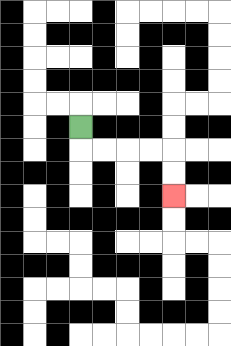{'start': '[3, 5]', 'end': '[7, 8]', 'path_directions': 'D,R,R,R,R,D,D', 'path_coordinates': '[[3, 5], [3, 6], [4, 6], [5, 6], [6, 6], [7, 6], [7, 7], [7, 8]]'}